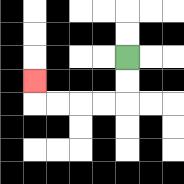{'start': '[5, 2]', 'end': '[1, 3]', 'path_directions': 'D,D,L,L,L,L,U', 'path_coordinates': '[[5, 2], [5, 3], [5, 4], [4, 4], [3, 4], [2, 4], [1, 4], [1, 3]]'}